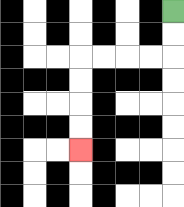{'start': '[7, 0]', 'end': '[3, 6]', 'path_directions': 'D,D,L,L,L,L,D,D,D,D', 'path_coordinates': '[[7, 0], [7, 1], [7, 2], [6, 2], [5, 2], [4, 2], [3, 2], [3, 3], [3, 4], [3, 5], [3, 6]]'}